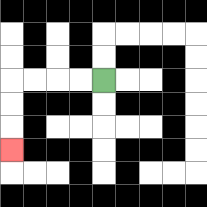{'start': '[4, 3]', 'end': '[0, 6]', 'path_directions': 'L,L,L,L,D,D,D', 'path_coordinates': '[[4, 3], [3, 3], [2, 3], [1, 3], [0, 3], [0, 4], [0, 5], [0, 6]]'}